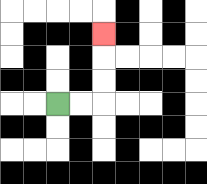{'start': '[2, 4]', 'end': '[4, 1]', 'path_directions': 'R,R,U,U,U', 'path_coordinates': '[[2, 4], [3, 4], [4, 4], [4, 3], [4, 2], [4, 1]]'}